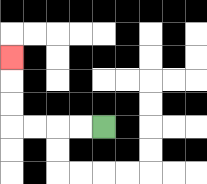{'start': '[4, 5]', 'end': '[0, 2]', 'path_directions': 'L,L,L,L,U,U,U', 'path_coordinates': '[[4, 5], [3, 5], [2, 5], [1, 5], [0, 5], [0, 4], [0, 3], [0, 2]]'}